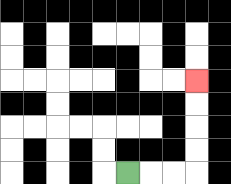{'start': '[5, 7]', 'end': '[8, 3]', 'path_directions': 'R,R,R,U,U,U,U', 'path_coordinates': '[[5, 7], [6, 7], [7, 7], [8, 7], [8, 6], [8, 5], [8, 4], [8, 3]]'}